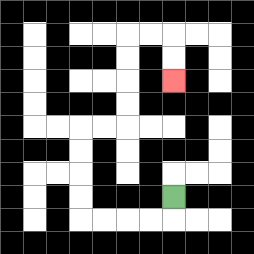{'start': '[7, 8]', 'end': '[7, 3]', 'path_directions': 'D,L,L,L,L,U,U,U,U,R,R,U,U,U,U,R,R,D,D', 'path_coordinates': '[[7, 8], [7, 9], [6, 9], [5, 9], [4, 9], [3, 9], [3, 8], [3, 7], [3, 6], [3, 5], [4, 5], [5, 5], [5, 4], [5, 3], [5, 2], [5, 1], [6, 1], [7, 1], [7, 2], [7, 3]]'}